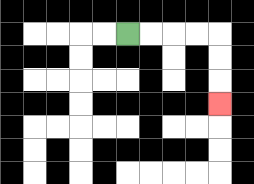{'start': '[5, 1]', 'end': '[9, 4]', 'path_directions': 'R,R,R,R,D,D,D', 'path_coordinates': '[[5, 1], [6, 1], [7, 1], [8, 1], [9, 1], [9, 2], [9, 3], [9, 4]]'}